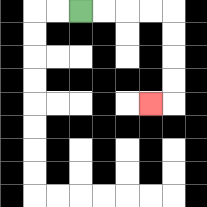{'start': '[3, 0]', 'end': '[6, 4]', 'path_directions': 'R,R,R,R,D,D,D,D,L', 'path_coordinates': '[[3, 0], [4, 0], [5, 0], [6, 0], [7, 0], [7, 1], [7, 2], [7, 3], [7, 4], [6, 4]]'}